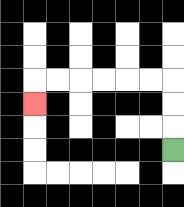{'start': '[7, 6]', 'end': '[1, 4]', 'path_directions': 'U,U,U,L,L,L,L,L,L,D', 'path_coordinates': '[[7, 6], [7, 5], [7, 4], [7, 3], [6, 3], [5, 3], [4, 3], [3, 3], [2, 3], [1, 3], [1, 4]]'}